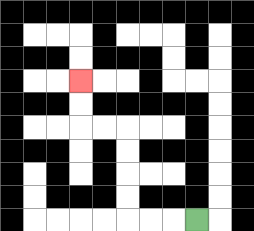{'start': '[8, 9]', 'end': '[3, 3]', 'path_directions': 'L,L,L,U,U,U,U,L,L,U,U', 'path_coordinates': '[[8, 9], [7, 9], [6, 9], [5, 9], [5, 8], [5, 7], [5, 6], [5, 5], [4, 5], [3, 5], [3, 4], [3, 3]]'}